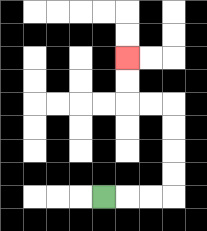{'start': '[4, 8]', 'end': '[5, 2]', 'path_directions': 'R,R,R,U,U,U,U,L,L,U,U', 'path_coordinates': '[[4, 8], [5, 8], [6, 8], [7, 8], [7, 7], [7, 6], [7, 5], [7, 4], [6, 4], [5, 4], [5, 3], [5, 2]]'}